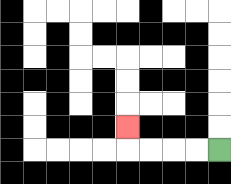{'start': '[9, 6]', 'end': '[5, 5]', 'path_directions': 'L,L,L,L,U', 'path_coordinates': '[[9, 6], [8, 6], [7, 6], [6, 6], [5, 6], [5, 5]]'}